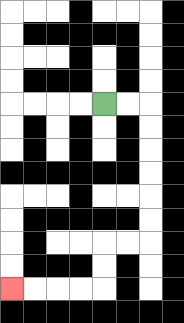{'start': '[4, 4]', 'end': '[0, 12]', 'path_directions': 'R,R,D,D,D,D,D,D,L,L,D,D,L,L,L,L', 'path_coordinates': '[[4, 4], [5, 4], [6, 4], [6, 5], [6, 6], [6, 7], [6, 8], [6, 9], [6, 10], [5, 10], [4, 10], [4, 11], [4, 12], [3, 12], [2, 12], [1, 12], [0, 12]]'}